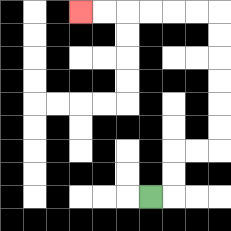{'start': '[6, 8]', 'end': '[3, 0]', 'path_directions': 'R,U,U,R,R,U,U,U,U,U,U,L,L,L,L,L,L', 'path_coordinates': '[[6, 8], [7, 8], [7, 7], [7, 6], [8, 6], [9, 6], [9, 5], [9, 4], [9, 3], [9, 2], [9, 1], [9, 0], [8, 0], [7, 0], [6, 0], [5, 0], [4, 0], [3, 0]]'}